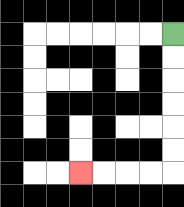{'start': '[7, 1]', 'end': '[3, 7]', 'path_directions': 'D,D,D,D,D,D,L,L,L,L', 'path_coordinates': '[[7, 1], [7, 2], [7, 3], [7, 4], [7, 5], [7, 6], [7, 7], [6, 7], [5, 7], [4, 7], [3, 7]]'}